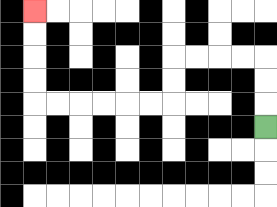{'start': '[11, 5]', 'end': '[1, 0]', 'path_directions': 'U,U,U,L,L,L,L,D,D,L,L,L,L,L,L,U,U,U,U', 'path_coordinates': '[[11, 5], [11, 4], [11, 3], [11, 2], [10, 2], [9, 2], [8, 2], [7, 2], [7, 3], [7, 4], [6, 4], [5, 4], [4, 4], [3, 4], [2, 4], [1, 4], [1, 3], [1, 2], [1, 1], [1, 0]]'}